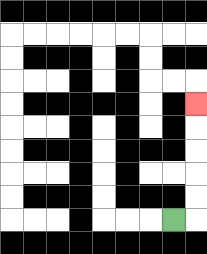{'start': '[7, 9]', 'end': '[8, 4]', 'path_directions': 'R,U,U,U,U,U', 'path_coordinates': '[[7, 9], [8, 9], [8, 8], [8, 7], [8, 6], [8, 5], [8, 4]]'}